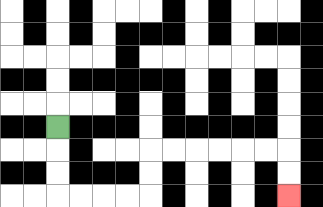{'start': '[2, 5]', 'end': '[12, 8]', 'path_directions': 'D,D,D,R,R,R,R,U,U,R,R,R,R,R,R,D,D', 'path_coordinates': '[[2, 5], [2, 6], [2, 7], [2, 8], [3, 8], [4, 8], [5, 8], [6, 8], [6, 7], [6, 6], [7, 6], [8, 6], [9, 6], [10, 6], [11, 6], [12, 6], [12, 7], [12, 8]]'}